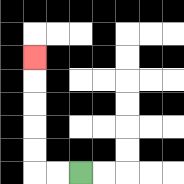{'start': '[3, 7]', 'end': '[1, 2]', 'path_directions': 'L,L,U,U,U,U,U', 'path_coordinates': '[[3, 7], [2, 7], [1, 7], [1, 6], [1, 5], [1, 4], [1, 3], [1, 2]]'}